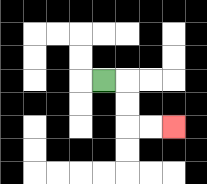{'start': '[4, 3]', 'end': '[7, 5]', 'path_directions': 'R,D,D,R,R', 'path_coordinates': '[[4, 3], [5, 3], [5, 4], [5, 5], [6, 5], [7, 5]]'}